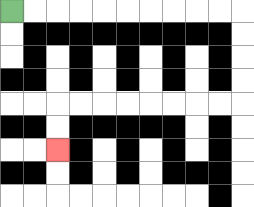{'start': '[0, 0]', 'end': '[2, 6]', 'path_directions': 'R,R,R,R,R,R,R,R,R,R,D,D,D,D,L,L,L,L,L,L,L,L,D,D', 'path_coordinates': '[[0, 0], [1, 0], [2, 0], [3, 0], [4, 0], [5, 0], [6, 0], [7, 0], [8, 0], [9, 0], [10, 0], [10, 1], [10, 2], [10, 3], [10, 4], [9, 4], [8, 4], [7, 4], [6, 4], [5, 4], [4, 4], [3, 4], [2, 4], [2, 5], [2, 6]]'}